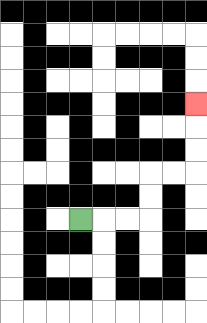{'start': '[3, 9]', 'end': '[8, 4]', 'path_directions': 'R,R,R,U,U,R,R,U,U,U', 'path_coordinates': '[[3, 9], [4, 9], [5, 9], [6, 9], [6, 8], [6, 7], [7, 7], [8, 7], [8, 6], [8, 5], [8, 4]]'}